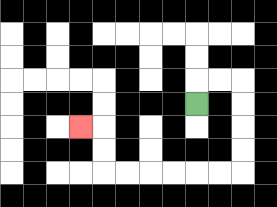{'start': '[8, 4]', 'end': '[3, 5]', 'path_directions': 'U,R,R,D,D,D,D,L,L,L,L,L,L,U,U,L', 'path_coordinates': '[[8, 4], [8, 3], [9, 3], [10, 3], [10, 4], [10, 5], [10, 6], [10, 7], [9, 7], [8, 7], [7, 7], [6, 7], [5, 7], [4, 7], [4, 6], [4, 5], [3, 5]]'}